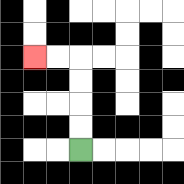{'start': '[3, 6]', 'end': '[1, 2]', 'path_directions': 'U,U,U,U,L,L', 'path_coordinates': '[[3, 6], [3, 5], [3, 4], [3, 3], [3, 2], [2, 2], [1, 2]]'}